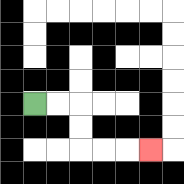{'start': '[1, 4]', 'end': '[6, 6]', 'path_directions': 'R,R,D,D,R,R,R', 'path_coordinates': '[[1, 4], [2, 4], [3, 4], [3, 5], [3, 6], [4, 6], [5, 6], [6, 6]]'}